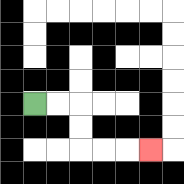{'start': '[1, 4]', 'end': '[6, 6]', 'path_directions': 'R,R,D,D,R,R,R', 'path_coordinates': '[[1, 4], [2, 4], [3, 4], [3, 5], [3, 6], [4, 6], [5, 6], [6, 6]]'}